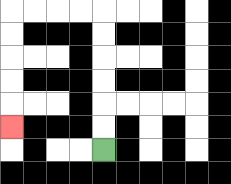{'start': '[4, 6]', 'end': '[0, 5]', 'path_directions': 'U,U,U,U,U,U,L,L,L,L,D,D,D,D,D', 'path_coordinates': '[[4, 6], [4, 5], [4, 4], [4, 3], [4, 2], [4, 1], [4, 0], [3, 0], [2, 0], [1, 0], [0, 0], [0, 1], [0, 2], [0, 3], [0, 4], [0, 5]]'}